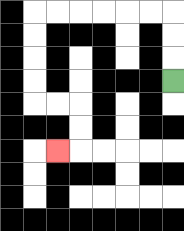{'start': '[7, 3]', 'end': '[2, 6]', 'path_directions': 'U,U,U,L,L,L,L,L,L,D,D,D,D,R,R,D,D,L', 'path_coordinates': '[[7, 3], [7, 2], [7, 1], [7, 0], [6, 0], [5, 0], [4, 0], [3, 0], [2, 0], [1, 0], [1, 1], [1, 2], [1, 3], [1, 4], [2, 4], [3, 4], [3, 5], [3, 6], [2, 6]]'}